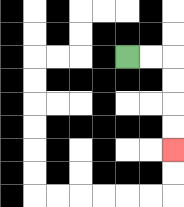{'start': '[5, 2]', 'end': '[7, 6]', 'path_directions': 'R,R,D,D,D,D', 'path_coordinates': '[[5, 2], [6, 2], [7, 2], [7, 3], [7, 4], [7, 5], [7, 6]]'}